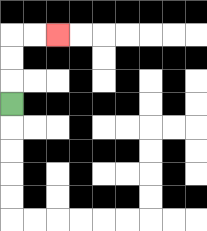{'start': '[0, 4]', 'end': '[2, 1]', 'path_directions': 'U,U,U,R,R', 'path_coordinates': '[[0, 4], [0, 3], [0, 2], [0, 1], [1, 1], [2, 1]]'}